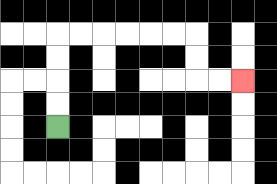{'start': '[2, 5]', 'end': '[10, 3]', 'path_directions': 'U,U,U,U,R,R,R,R,R,R,D,D,R,R', 'path_coordinates': '[[2, 5], [2, 4], [2, 3], [2, 2], [2, 1], [3, 1], [4, 1], [5, 1], [6, 1], [7, 1], [8, 1], [8, 2], [8, 3], [9, 3], [10, 3]]'}